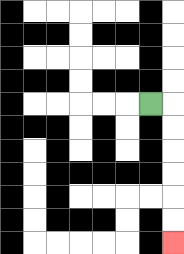{'start': '[6, 4]', 'end': '[7, 10]', 'path_directions': 'R,D,D,D,D,D,D', 'path_coordinates': '[[6, 4], [7, 4], [7, 5], [7, 6], [7, 7], [7, 8], [7, 9], [7, 10]]'}